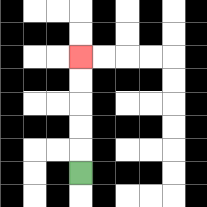{'start': '[3, 7]', 'end': '[3, 2]', 'path_directions': 'U,U,U,U,U', 'path_coordinates': '[[3, 7], [3, 6], [3, 5], [3, 4], [3, 3], [3, 2]]'}